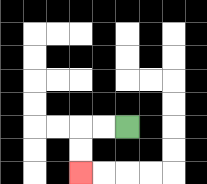{'start': '[5, 5]', 'end': '[3, 7]', 'path_directions': 'L,L,D,D', 'path_coordinates': '[[5, 5], [4, 5], [3, 5], [3, 6], [3, 7]]'}